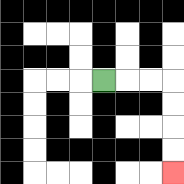{'start': '[4, 3]', 'end': '[7, 7]', 'path_directions': 'R,R,R,D,D,D,D', 'path_coordinates': '[[4, 3], [5, 3], [6, 3], [7, 3], [7, 4], [7, 5], [7, 6], [7, 7]]'}